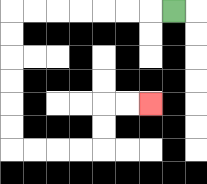{'start': '[7, 0]', 'end': '[6, 4]', 'path_directions': 'L,L,L,L,L,L,L,D,D,D,D,D,D,R,R,R,R,U,U,R,R', 'path_coordinates': '[[7, 0], [6, 0], [5, 0], [4, 0], [3, 0], [2, 0], [1, 0], [0, 0], [0, 1], [0, 2], [0, 3], [0, 4], [0, 5], [0, 6], [1, 6], [2, 6], [3, 6], [4, 6], [4, 5], [4, 4], [5, 4], [6, 4]]'}